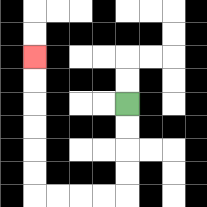{'start': '[5, 4]', 'end': '[1, 2]', 'path_directions': 'D,D,D,D,L,L,L,L,U,U,U,U,U,U', 'path_coordinates': '[[5, 4], [5, 5], [5, 6], [5, 7], [5, 8], [4, 8], [3, 8], [2, 8], [1, 8], [1, 7], [1, 6], [1, 5], [1, 4], [1, 3], [1, 2]]'}